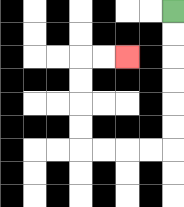{'start': '[7, 0]', 'end': '[5, 2]', 'path_directions': 'D,D,D,D,D,D,L,L,L,L,U,U,U,U,R,R', 'path_coordinates': '[[7, 0], [7, 1], [7, 2], [7, 3], [7, 4], [7, 5], [7, 6], [6, 6], [5, 6], [4, 6], [3, 6], [3, 5], [3, 4], [3, 3], [3, 2], [4, 2], [5, 2]]'}